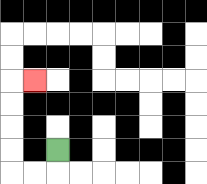{'start': '[2, 6]', 'end': '[1, 3]', 'path_directions': 'D,L,L,U,U,U,U,R', 'path_coordinates': '[[2, 6], [2, 7], [1, 7], [0, 7], [0, 6], [0, 5], [0, 4], [0, 3], [1, 3]]'}